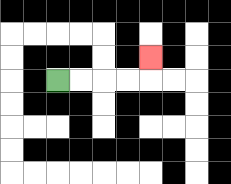{'start': '[2, 3]', 'end': '[6, 2]', 'path_directions': 'R,R,R,R,U', 'path_coordinates': '[[2, 3], [3, 3], [4, 3], [5, 3], [6, 3], [6, 2]]'}